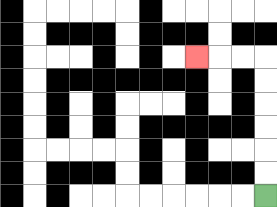{'start': '[11, 8]', 'end': '[8, 2]', 'path_directions': 'U,U,U,U,U,U,L,L,L', 'path_coordinates': '[[11, 8], [11, 7], [11, 6], [11, 5], [11, 4], [11, 3], [11, 2], [10, 2], [9, 2], [8, 2]]'}